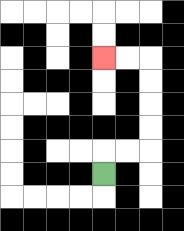{'start': '[4, 7]', 'end': '[4, 2]', 'path_directions': 'U,R,R,U,U,U,U,L,L', 'path_coordinates': '[[4, 7], [4, 6], [5, 6], [6, 6], [6, 5], [6, 4], [6, 3], [6, 2], [5, 2], [4, 2]]'}